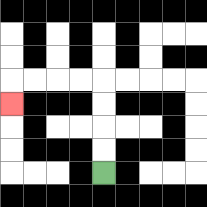{'start': '[4, 7]', 'end': '[0, 4]', 'path_directions': 'U,U,U,U,L,L,L,L,D', 'path_coordinates': '[[4, 7], [4, 6], [4, 5], [4, 4], [4, 3], [3, 3], [2, 3], [1, 3], [0, 3], [0, 4]]'}